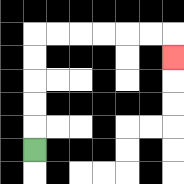{'start': '[1, 6]', 'end': '[7, 2]', 'path_directions': 'U,U,U,U,U,R,R,R,R,R,R,D', 'path_coordinates': '[[1, 6], [1, 5], [1, 4], [1, 3], [1, 2], [1, 1], [2, 1], [3, 1], [4, 1], [5, 1], [6, 1], [7, 1], [7, 2]]'}